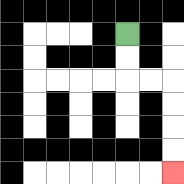{'start': '[5, 1]', 'end': '[7, 7]', 'path_directions': 'D,D,R,R,D,D,D,D', 'path_coordinates': '[[5, 1], [5, 2], [5, 3], [6, 3], [7, 3], [7, 4], [7, 5], [7, 6], [7, 7]]'}